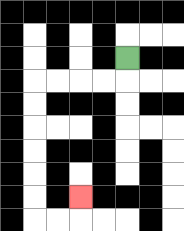{'start': '[5, 2]', 'end': '[3, 8]', 'path_directions': 'D,L,L,L,L,D,D,D,D,D,D,R,R,U', 'path_coordinates': '[[5, 2], [5, 3], [4, 3], [3, 3], [2, 3], [1, 3], [1, 4], [1, 5], [1, 6], [1, 7], [1, 8], [1, 9], [2, 9], [3, 9], [3, 8]]'}